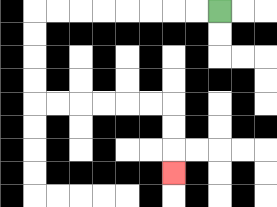{'start': '[9, 0]', 'end': '[7, 7]', 'path_directions': 'L,L,L,L,L,L,L,L,D,D,D,D,R,R,R,R,R,R,D,D,D', 'path_coordinates': '[[9, 0], [8, 0], [7, 0], [6, 0], [5, 0], [4, 0], [3, 0], [2, 0], [1, 0], [1, 1], [1, 2], [1, 3], [1, 4], [2, 4], [3, 4], [4, 4], [5, 4], [6, 4], [7, 4], [7, 5], [7, 6], [7, 7]]'}